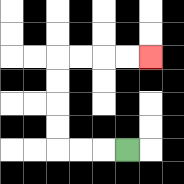{'start': '[5, 6]', 'end': '[6, 2]', 'path_directions': 'L,L,L,U,U,U,U,R,R,R,R', 'path_coordinates': '[[5, 6], [4, 6], [3, 6], [2, 6], [2, 5], [2, 4], [2, 3], [2, 2], [3, 2], [4, 2], [5, 2], [6, 2]]'}